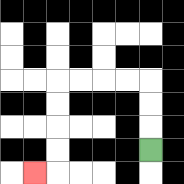{'start': '[6, 6]', 'end': '[1, 7]', 'path_directions': 'U,U,U,L,L,L,L,D,D,D,D,L', 'path_coordinates': '[[6, 6], [6, 5], [6, 4], [6, 3], [5, 3], [4, 3], [3, 3], [2, 3], [2, 4], [2, 5], [2, 6], [2, 7], [1, 7]]'}